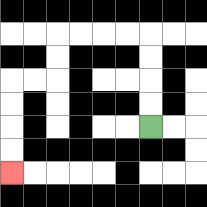{'start': '[6, 5]', 'end': '[0, 7]', 'path_directions': 'U,U,U,U,L,L,L,L,D,D,L,L,D,D,D,D', 'path_coordinates': '[[6, 5], [6, 4], [6, 3], [6, 2], [6, 1], [5, 1], [4, 1], [3, 1], [2, 1], [2, 2], [2, 3], [1, 3], [0, 3], [0, 4], [0, 5], [0, 6], [0, 7]]'}